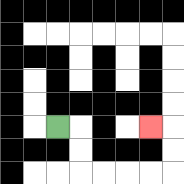{'start': '[2, 5]', 'end': '[6, 5]', 'path_directions': 'R,D,D,R,R,R,R,U,U,L', 'path_coordinates': '[[2, 5], [3, 5], [3, 6], [3, 7], [4, 7], [5, 7], [6, 7], [7, 7], [7, 6], [7, 5], [6, 5]]'}